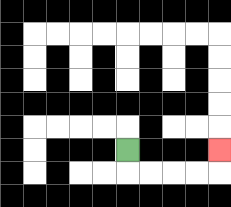{'start': '[5, 6]', 'end': '[9, 6]', 'path_directions': 'D,R,R,R,R,U', 'path_coordinates': '[[5, 6], [5, 7], [6, 7], [7, 7], [8, 7], [9, 7], [9, 6]]'}